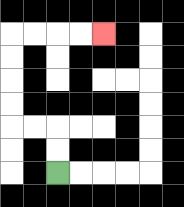{'start': '[2, 7]', 'end': '[4, 1]', 'path_directions': 'U,U,L,L,U,U,U,U,R,R,R,R', 'path_coordinates': '[[2, 7], [2, 6], [2, 5], [1, 5], [0, 5], [0, 4], [0, 3], [0, 2], [0, 1], [1, 1], [2, 1], [3, 1], [4, 1]]'}